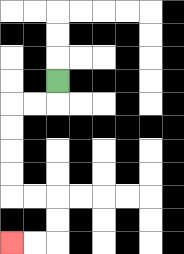{'start': '[2, 3]', 'end': '[0, 10]', 'path_directions': 'D,L,L,D,D,D,D,R,R,D,D,L,L', 'path_coordinates': '[[2, 3], [2, 4], [1, 4], [0, 4], [0, 5], [0, 6], [0, 7], [0, 8], [1, 8], [2, 8], [2, 9], [2, 10], [1, 10], [0, 10]]'}